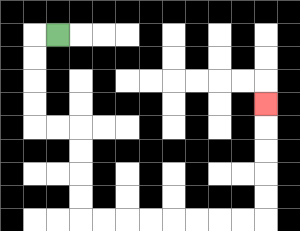{'start': '[2, 1]', 'end': '[11, 4]', 'path_directions': 'L,D,D,D,D,R,R,D,D,D,D,R,R,R,R,R,R,R,R,U,U,U,U,U', 'path_coordinates': '[[2, 1], [1, 1], [1, 2], [1, 3], [1, 4], [1, 5], [2, 5], [3, 5], [3, 6], [3, 7], [3, 8], [3, 9], [4, 9], [5, 9], [6, 9], [7, 9], [8, 9], [9, 9], [10, 9], [11, 9], [11, 8], [11, 7], [11, 6], [11, 5], [11, 4]]'}